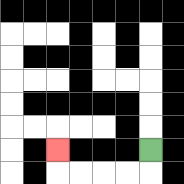{'start': '[6, 6]', 'end': '[2, 6]', 'path_directions': 'D,L,L,L,L,U', 'path_coordinates': '[[6, 6], [6, 7], [5, 7], [4, 7], [3, 7], [2, 7], [2, 6]]'}